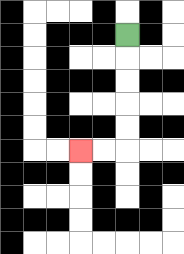{'start': '[5, 1]', 'end': '[3, 6]', 'path_directions': 'D,D,D,D,D,L,L', 'path_coordinates': '[[5, 1], [5, 2], [5, 3], [5, 4], [5, 5], [5, 6], [4, 6], [3, 6]]'}